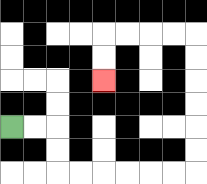{'start': '[0, 5]', 'end': '[4, 3]', 'path_directions': 'R,R,D,D,R,R,R,R,R,R,U,U,U,U,U,U,L,L,L,L,D,D', 'path_coordinates': '[[0, 5], [1, 5], [2, 5], [2, 6], [2, 7], [3, 7], [4, 7], [5, 7], [6, 7], [7, 7], [8, 7], [8, 6], [8, 5], [8, 4], [8, 3], [8, 2], [8, 1], [7, 1], [6, 1], [5, 1], [4, 1], [4, 2], [4, 3]]'}